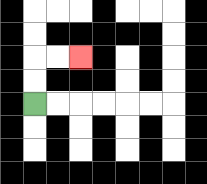{'start': '[1, 4]', 'end': '[3, 2]', 'path_directions': 'U,U,R,R', 'path_coordinates': '[[1, 4], [1, 3], [1, 2], [2, 2], [3, 2]]'}